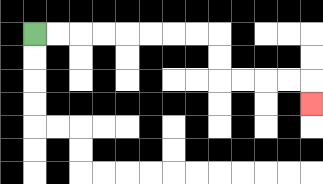{'start': '[1, 1]', 'end': '[13, 4]', 'path_directions': 'R,R,R,R,R,R,R,R,D,D,R,R,R,R,D', 'path_coordinates': '[[1, 1], [2, 1], [3, 1], [4, 1], [5, 1], [6, 1], [7, 1], [8, 1], [9, 1], [9, 2], [9, 3], [10, 3], [11, 3], [12, 3], [13, 3], [13, 4]]'}